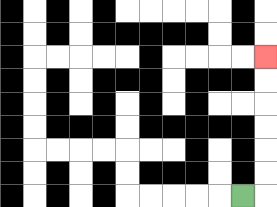{'start': '[10, 8]', 'end': '[11, 2]', 'path_directions': 'R,U,U,U,U,U,U', 'path_coordinates': '[[10, 8], [11, 8], [11, 7], [11, 6], [11, 5], [11, 4], [11, 3], [11, 2]]'}